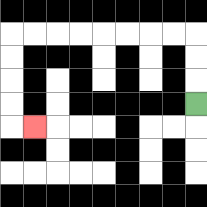{'start': '[8, 4]', 'end': '[1, 5]', 'path_directions': 'U,U,U,L,L,L,L,L,L,L,L,D,D,D,D,R', 'path_coordinates': '[[8, 4], [8, 3], [8, 2], [8, 1], [7, 1], [6, 1], [5, 1], [4, 1], [3, 1], [2, 1], [1, 1], [0, 1], [0, 2], [0, 3], [0, 4], [0, 5], [1, 5]]'}